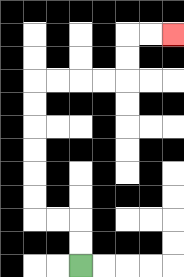{'start': '[3, 11]', 'end': '[7, 1]', 'path_directions': 'U,U,L,L,U,U,U,U,U,U,R,R,R,R,U,U,R,R', 'path_coordinates': '[[3, 11], [3, 10], [3, 9], [2, 9], [1, 9], [1, 8], [1, 7], [1, 6], [1, 5], [1, 4], [1, 3], [2, 3], [3, 3], [4, 3], [5, 3], [5, 2], [5, 1], [6, 1], [7, 1]]'}